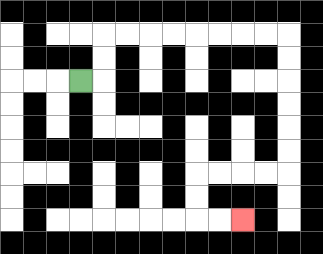{'start': '[3, 3]', 'end': '[10, 9]', 'path_directions': 'R,U,U,R,R,R,R,R,R,R,R,D,D,D,D,D,D,L,L,L,L,D,D,R,R', 'path_coordinates': '[[3, 3], [4, 3], [4, 2], [4, 1], [5, 1], [6, 1], [7, 1], [8, 1], [9, 1], [10, 1], [11, 1], [12, 1], [12, 2], [12, 3], [12, 4], [12, 5], [12, 6], [12, 7], [11, 7], [10, 7], [9, 7], [8, 7], [8, 8], [8, 9], [9, 9], [10, 9]]'}